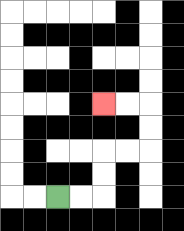{'start': '[2, 8]', 'end': '[4, 4]', 'path_directions': 'R,R,U,U,R,R,U,U,L,L', 'path_coordinates': '[[2, 8], [3, 8], [4, 8], [4, 7], [4, 6], [5, 6], [6, 6], [6, 5], [6, 4], [5, 4], [4, 4]]'}